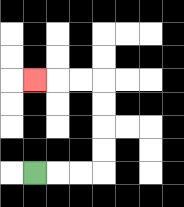{'start': '[1, 7]', 'end': '[1, 3]', 'path_directions': 'R,R,R,U,U,U,U,L,L,L', 'path_coordinates': '[[1, 7], [2, 7], [3, 7], [4, 7], [4, 6], [4, 5], [4, 4], [4, 3], [3, 3], [2, 3], [1, 3]]'}